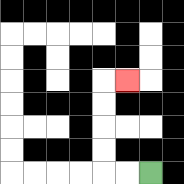{'start': '[6, 7]', 'end': '[5, 3]', 'path_directions': 'L,L,U,U,U,U,R', 'path_coordinates': '[[6, 7], [5, 7], [4, 7], [4, 6], [4, 5], [4, 4], [4, 3], [5, 3]]'}